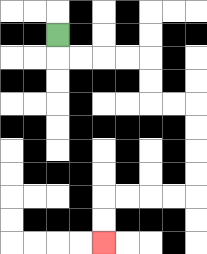{'start': '[2, 1]', 'end': '[4, 10]', 'path_directions': 'D,R,R,R,R,D,D,R,R,D,D,D,D,L,L,L,L,D,D', 'path_coordinates': '[[2, 1], [2, 2], [3, 2], [4, 2], [5, 2], [6, 2], [6, 3], [6, 4], [7, 4], [8, 4], [8, 5], [8, 6], [8, 7], [8, 8], [7, 8], [6, 8], [5, 8], [4, 8], [4, 9], [4, 10]]'}